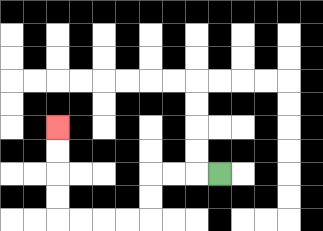{'start': '[9, 7]', 'end': '[2, 5]', 'path_directions': 'L,L,L,D,D,L,L,L,L,U,U,U,U', 'path_coordinates': '[[9, 7], [8, 7], [7, 7], [6, 7], [6, 8], [6, 9], [5, 9], [4, 9], [3, 9], [2, 9], [2, 8], [2, 7], [2, 6], [2, 5]]'}